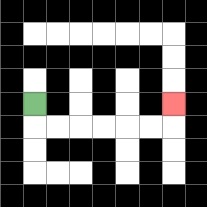{'start': '[1, 4]', 'end': '[7, 4]', 'path_directions': 'D,R,R,R,R,R,R,U', 'path_coordinates': '[[1, 4], [1, 5], [2, 5], [3, 5], [4, 5], [5, 5], [6, 5], [7, 5], [7, 4]]'}